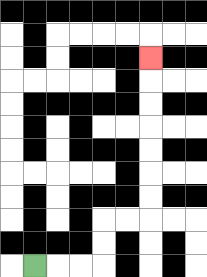{'start': '[1, 11]', 'end': '[6, 2]', 'path_directions': 'R,R,R,U,U,R,R,U,U,U,U,U,U,U', 'path_coordinates': '[[1, 11], [2, 11], [3, 11], [4, 11], [4, 10], [4, 9], [5, 9], [6, 9], [6, 8], [6, 7], [6, 6], [6, 5], [6, 4], [6, 3], [6, 2]]'}